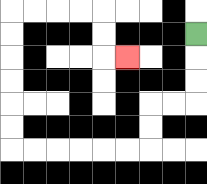{'start': '[8, 1]', 'end': '[5, 2]', 'path_directions': 'D,D,D,L,L,D,D,L,L,L,L,L,L,U,U,U,U,U,U,R,R,R,R,D,D,R', 'path_coordinates': '[[8, 1], [8, 2], [8, 3], [8, 4], [7, 4], [6, 4], [6, 5], [6, 6], [5, 6], [4, 6], [3, 6], [2, 6], [1, 6], [0, 6], [0, 5], [0, 4], [0, 3], [0, 2], [0, 1], [0, 0], [1, 0], [2, 0], [3, 0], [4, 0], [4, 1], [4, 2], [5, 2]]'}